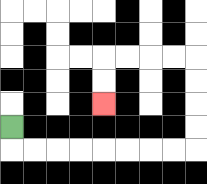{'start': '[0, 5]', 'end': '[4, 4]', 'path_directions': 'D,R,R,R,R,R,R,R,R,U,U,U,U,L,L,L,L,D,D', 'path_coordinates': '[[0, 5], [0, 6], [1, 6], [2, 6], [3, 6], [4, 6], [5, 6], [6, 6], [7, 6], [8, 6], [8, 5], [8, 4], [8, 3], [8, 2], [7, 2], [6, 2], [5, 2], [4, 2], [4, 3], [4, 4]]'}